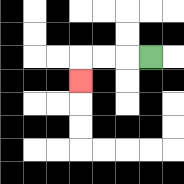{'start': '[6, 2]', 'end': '[3, 3]', 'path_directions': 'L,L,L,D', 'path_coordinates': '[[6, 2], [5, 2], [4, 2], [3, 2], [3, 3]]'}